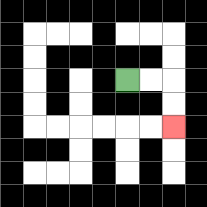{'start': '[5, 3]', 'end': '[7, 5]', 'path_directions': 'R,R,D,D', 'path_coordinates': '[[5, 3], [6, 3], [7, 3], [7, 4], [7, 5]]'}